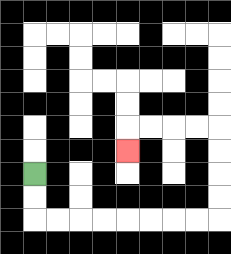{'start': '[1, 7]', 'end': '[5, 6]', 'path_directions': 'D,D,R,R,R,R,R,R,R,R,U,U,U,U,L,L,L,L,D', 'path_coordinates': '[[1, 7], [1, 8], [1, 9], [2, 9], [3, 9], [4, 9], [5, 9], [6, 9], [7, 9], [8, 9], [9, 9], [9, 8], [9, 7], [9, 6], [9, 5], [8, 5], [7, 5], [6, 5], [5, 5], [5, 6]]'}